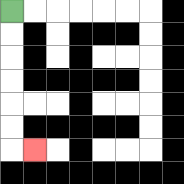{'start': '[0, 0]', 'end': '[1, 6]', 'path_directions': 'D,D,D,D,D,D,R', 'path_coordinates': '[[0, 0], [0, 1], [0, 2], [0, 3], [0, 4], [0, 5], [0, 6], [1, 6]]'}